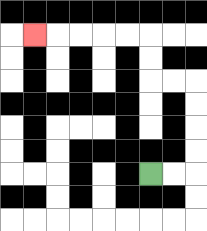{'start': '[6, 7]', 'end': '[1, 1]', 'path_directions': 'R,R,U,U,U,U,L,L,U,U,L,L,L,L,L', 'path_coordinates': '[[6, 7], [7, 7], [8, 7], [8, 6], [8, 5], [8, 4], [8, 3], [7, 3], [6, 3], [6, 2], [6, 1], [5, 1], [4, 1], [3, 1], [2, 1], [1, 1]]'}